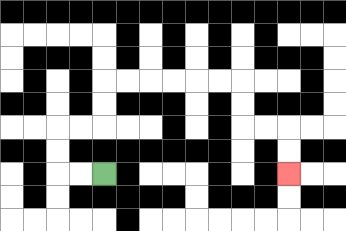{'start': '[4, 7]', 'end': '[12, 7]', 'path_directions': 'L,L,U,U,R,R,U,U,R,R,R,R,R,R,D,D,R,R,D,D', 'path_coordinates': '[[4, 7], [3, 7], [2, 7], [2, 6], [2, 5], [3, 5], [4, 5], [4, 4], [4, 3], [5, 3], [6, 3], [7, 3], [8, 3], [9, 3], [10, 3], [10, 4], [10, 5], [11, 5], [12, 5], [12, 6], [12, 7]]'}